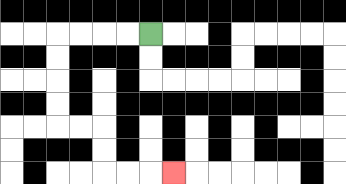{'start': '[6, 1]', 'end': '[7, 7]', 'path_directions': 'L,L,L,L,D,D,D,D,R,R,D,D,R,R,R', 'path_coordinates': '[[6, 1], [5, 1], [4, 1], [3, 1], [2, 1], [2, 2], [2, 3], [2, 4], [2, 5], [3, 5], [4, 5], [4, 6], [4, 7], [5, 7], [6, 7], [7, 7]]'}